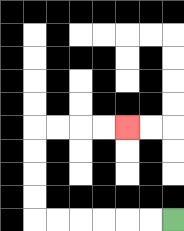{'start': '[7, 9]', 'end': '[5, 5]', 'path_directions': 'L,L,L,L,L,L,U,U,U,U,R,R,R,R', 'path_coordinates': '[[7, 9], [6, 9], [5, 9], [4, 9], [3, 9], [2, 9], [1, 9], [1, 8], [1, 7], [1, 6], [1, 5], [2, 5], [3, 5], [4, 5], [5, 5]]'}